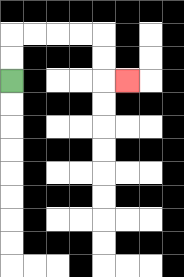{'start': '[0, 3]', 'end': '[5, 3]', 'path_directions': 'U,U,R,R,R,R,D,D,R', 'path_coordinates': '[[0, 3], [0, 2], [0, 1], [1, 1], [2, 1], [3, 1], [4, 1], [4, 2], [4, 3], [5, 3]]'}